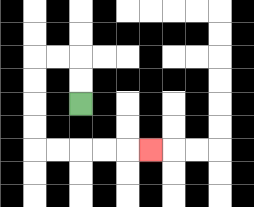{'start': '[3, 4]', 'end': '[6, 6]', 'path_directions': 'U,U,L,L,D,D,D,D,R,R,R,R,R', 'path_coordinates': '[[3, 4], [3, 3], [3, 2], [2, 2], [1, 2], [1, 3], [1, 4], [1, 5], [1, 6], [2, 6], [3, 6], [4, 6], [5, 6], [6, 6]]'}